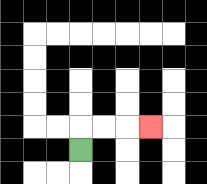{'start': '[3, 6]', 'end': '[6, 5]', 'path_directions': 'U,R,R,R', 'path_coordinates': '[[3, 6], [3, 5], [4, 5], [5, 5], [6, 5]]'}